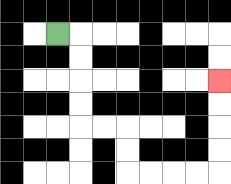{'start': '[2, 1]', 'end': '[9, 3]', 'path_directions': 'R,D,D,D,D,R,R,D,D,R,R,R,R,U,U,U,U', 'path_coordinates': '[[2, 1], [3, 1], [3, 2], [3, 3], [3, 4], [3, 5], [4, 5], [5, 5], [5, 6], [5, 7], [6, 7], [7, 7], [8, 7], [9, 7], [9, 6], [9, 5], [9, 4], [9, 3]]'}